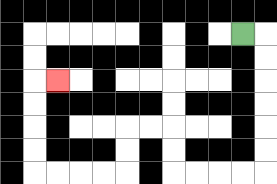{'start': '[10, 1]', 'end': '[2, 3]', 'path_directions': 'R,D,D,D,D,D,D,L,L,L,L,U,U,L,L,D,D,L,L,L,L,U,U,U,U,R', 'path_coordinates': '[[10, 1], [11, 1], [11, 2], [11, 3], [11, 4], [11, 5], [11, 6], [11, 7], [10, 7], [9, 7], [8, 7], [7, 7], [7, 6], [7, 5], [6, 5], [5, 5], [5, 6], [5, 7], [4, 7], [3, 7], [2, 7], [1, 7], [1, 6], [1, 5], [1, 4], [1, 3], [2, 3]]'}